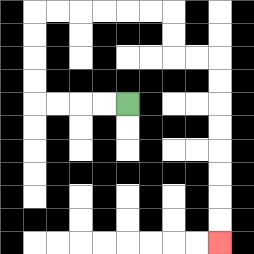{'start': '[5, 4]', 'end': '[9, 10]', 'path_directions': 'L,L,L,L,U,U,U,U,R,R,R,R,R,R,D,D,R,R,D,D,D,D,D,D,D,D', 'path_coordinates': '[[5, 4], [4, 4], [3, 4], [2, 4], [1, 4], [1, 3], [1, 2], [1, 1], [1, 0], [2, 0], [3, 0], [4, 0], [5, 0], [6, 0], [7, 0], [7, 1], [7, 2], [8, 2], [9, 2], [9, 3], [9, 4], [9, 5], [9, 6], [9, 7], [9, 8], [9, 9], [9, 10]]'}